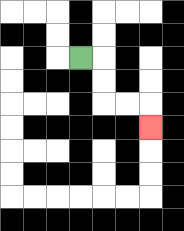{'start': '[3, 2]', 'end': '[6, 5]', 'path_directions': 'R,D,D,R,R,D', 'path_coordinates': '[[3, 2], [4, 2], [4, 3], [4, 4], [5, 4], [6, 4], [6, 5]]'}